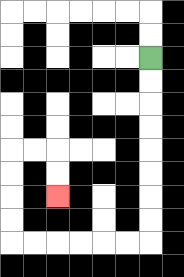{'start': '[6, 2]', 'end': '[2, 8]', 'path_directions': 'D,D,D,D,D,D,D,D,L,L,L,L,L,L,U,U,U,U,R,R,D,D', 'path_coordinates': '[[6, 2], [6, 3], [6, 4], [6, 5], [6, 6], [6, 7], [6, 8], [6, 9], [6, 10], [5, 10], [4, 10], [3, 10], [2, 10], [1, 10], [0, 10], [0, 9], [0, 8], [0, 7], [0, 6], [1, 6], [2, 6], [2, 7], [2, 8]]'}